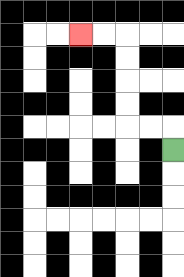{'start': '[7, 6]', 'end': '[3, 1]', 'path_directions': 'U,L,L,U,U,U,U,L,L', 'path_coordinates': '[[7, 6], [7, 5], [6, 5], [5, 5], [5, 4], [5, 3], [5, 2], [5, 1], [4, 1], [3, 1]]'}